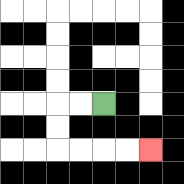{'start': '[4, 4]', 'end': '[6, 6]', 'path_directions': 'L,L,D,D,R,R,R,R', 'path_coordinates': '[[4, 4], [3, 4], [2, 4], [2, 5], [2, 6], [3, 6], [4, 6], [5, 6], [6, 6]]'}